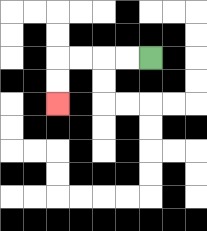{'start': '[6, 2]', 'end': '[2, 4]', 'path_directions': 'L,L,L,L,D,D', 'path_coordinates': '[[6, 2], [5, 2], [4, 2], [3, 2], [2, 2], [2, 3], [2, 4]]'}